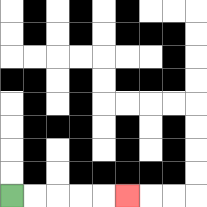{'start': '[0, 8]', 'end': '[5, 8]', 'path_directions': 'R,R,R,R,R', 'path_coordinates': '[[0, 8], [1, 8], [2, 8], [3, 8], [4, 8], [5, 8]]'}